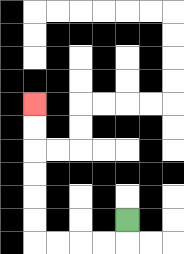{'start': '[5, 9]', 'end': '[1, 4]', 'path_directions': 'D,L,L,L,L,U,U,U,U,U,U', 'path_coordinates': '[[5, 9], [5, 10], [4, 10], [3, 10], [2, 10], [1, 10], [1, 9], [1, 8], [1, 7], [1, 6], [1, 5], [1, 4]]'}